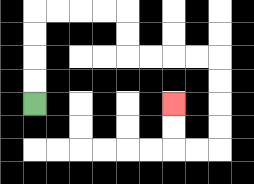{'start': '[1, 4]', 'end': '[7, 4]', 'path_directions': 'U,U,U,U,R,R,R,R,D,D,R,R,R,R,D,D,D,D,L,L,U,U', 'path_coordinates': '[[1, 4], [1, 3], [1, 2], [1, 1], [1, 0], [2, 0], [3, 0], [4, 0], [5, 0], [5, 1], [5, 2], [6, 2], [7, 2], [8, 2], [9, 2], [9, 3], [9, 4], [9, 5], [9, 6], [8, 6], [7, 6], [7, 5], [7, 4]]'}